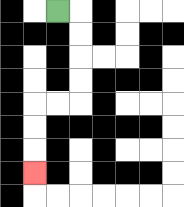{'start': '[2, 0]', 'end': '[1, 7]', 'path_directions': 'R,D,D,D,D,L,L,D,D,D', 'path_coordinates': '[[2, 0], [3, 0], [3, 1], [3, 2], [3, 3], [3, 4], [2, 4], [1, 4], [1, 5], [1, 6], [1, 7]]'}